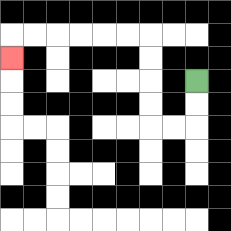{'start': '[8, 3]', 'end': '[0, 2]', 'path_directions': 'D,D,L,L,U,U,U,U,L,L,L,L,L,L,D', 'path_coordinates': '[[8, 3], [8, 4], [8, 5], [7, 5], [6, 5], [6, 4], [6, 3], [6, 2], [6, 1], [5, 1], [4, 1], [3, 1], [2, 1], [1, 1], [0, 1], [0, 2]]'}